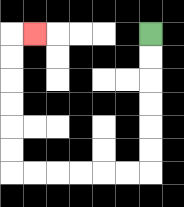{'start': '[6, 1]', 'end': '[1, 1]', 'path_directions': 'D,D,D,D,D,D,L,L,L,L,L,L,U,U,U,U,U,U,R', 'path_coordinates': '[[6, 1], [6, 2], [6, 3], [6, 4], [6, 5], [6, 6], [6, 7], [5, 7], [4, 7], [3, 7], [2, 7], [1, 7], [0, 7], [0, 6], [0, 5], [0, 4], [0, 3], [0, 2], [0, 1], [1, 1]]'}